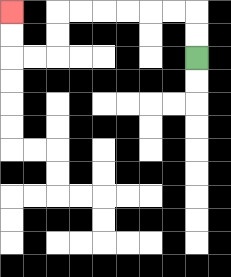{'start': '[8, 2]', 'end': '[0, 0]', 'path_directions': 'U,U,L,L,L,L,L,L,D,D,L,L,U,U', 'path_coordinates': '[[8, 2], [8, 1], [8, 0], [7, 0], [6, 0], [5, 0], [4, 0], [3, 0], [2, 0], [2, 1], [2, 2], [1, 2], [0, 2], [0, 1], [0, 0]]'}